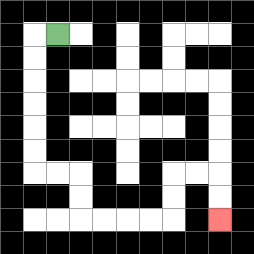{'start': '[2, 1]', 'end': '[9, 9]', 'path_directions': 'L,D,D,D,D,D,D,R,R,D,D,R,R,R,R,U,U,R,R,D,D', 'path_coordinates': '[[2, 1], [1, 1], [1, 2], [1, 3], [1, 4], [1, 5], [1, 6], [1, 7], [2, 7], [3, 7], [3, 8], [3, 9], [4, 9], [5, 9], [6, 9], [7, 9], [7, 8], [7, 7], [8, 7], [9, 7], [9, 8], [9, 9]]'}